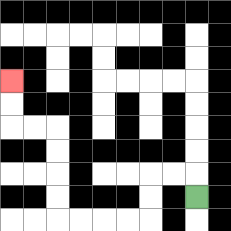{'start': '[8, 8]', 'end': '[0, 3]', 'path_directions': 'U,L,L,D,D,L,L,L,L,U,U,U,U,L,L,U,U', 'path_coordinates': '[[8, 8], [8, 7], [7, 7], [6, 7], [6, 8], [6, 9], [5, 9], [4, 9], [3, 9], [2, 9], [2, 8], [2, 7], [2, 6], [2, 5], [1, 5], [0, 5], [0, 4], [0, 3]]'}